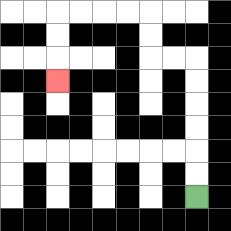{'start': '[8, 8]', 'end': '[2, 3]', 'path_directions': 'U,U,U,U,U,U,L,L,U,U,L,L,L,L,D,D,D', 'path_coordinates': '[[8, 8], [8, 7], [8, 6], [8, 5], [8, 4], [8, 3], [8, 2], [7, 2], [6, 2], [6, 1], [6, 0], [5, 0], [4, 0], [3, 0], [2, 0], [2, 1], [2, 2], [2, 3]]'}